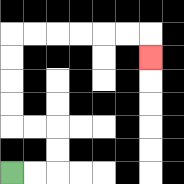{'start': '[0, 7]', 'end': '[6, 2]', 'path_directions': 'R,R,U,U,L,L,U,U,U,U,R,R,R,R,R,R,D', 'path_coordinates': '[[0, 7], [1, 7], [2, 7], [2, 6], [2, 5], [1, 5], [0, 5], [0, 4], [0, 3], [0, 2], [0, 1], [1, 1], [2, 1], [3, 1], [4, 1], [5, 1], [6, 1], [6, 2]]'}